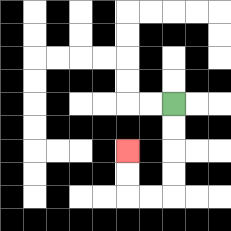{'start': '[7, 4]', 'end': '[5, 6]', 'path_directions': 'D,D,D,D,L,L,U,U', 'path_coordinates': '[[7, 4], [7, 5], [7, 6], [7, 7], [7, 8], [6, 8], [5, 8], [5, 7], [5, 6]]'}